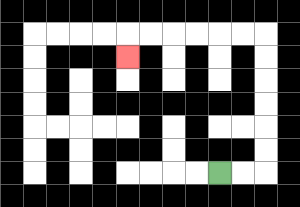{'start': '[9, 7]', 'end': '[5, 2]', 'path_directions': 'R,R,U,U,U,U,U,U,L,L,L,L,L,L,D', 'path_coordinates': '[[9, 7], [10, 7], [11, 7], [11, 6], [11, 5], [11, 4], [11, 3], [11, 2], [11, 1], [10, 1], [9, 1], [8, 1], [7, 1], [6, 1], [5, 1], [5, 2]]'}